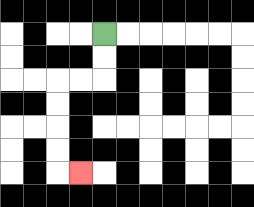{'start': '[4, 1]', 'end': '[3, 7]', 'path_directions': 'D,D,L,L,D,D,D,D,R', 'path_coordinates': '[[4, 1], [4, 2], [4, 3], [3, 3], [2, 3], [2, 4], [2, 5], [2, 6], [2, 7], [3, 7]]'}